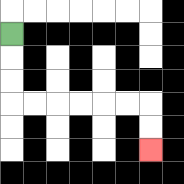{'start': '[0, 1]', 'end': '[6, 6]', 'path_directions': 'D,D,D,R,R,R,R,R,R,D,D', 'path_coordinates': '[[0, 1], [0, 2], [0, 3], [0, 4], [1, 4], [2, 4], [3, 4], [4, 4], [5, 4], [6, 4], [6, 5], [6, 6]]'}